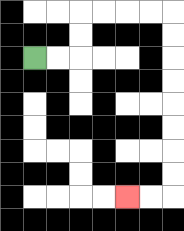{'start': '[1, 2]', 'end': '[5, 8]', 'path_directions': 'R,R,U,U,R,R,R,R,D,D,D,D,D,D,D,D,L,L', 'path_coordinates': '[[1, 2], [2, 2], [3, 2], [3, 1], [3, 0], [4, 0], [5, 0], [6, 0], [7, 0], [7, 1], [7, 2], [7, 3], [7, 4], [7, 5], [7, 6], [7, 7], [7, 8], [6, 8], [5, 8]]'}